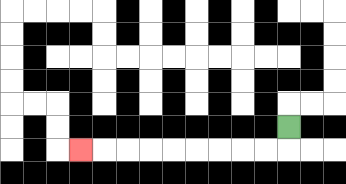{'start': '[12, 5]', 'end': '[3, 6]', 'path_directions': 'D,L,L,L,L,L,L,L,L,L', 'path_coordinates': '[[12, 5], [12, 6], [11, 6], [10, 6], [9, 6], [8, 6], [7, 6], [6, 6], [5, 6], [4, 6], [3, 6]]'}